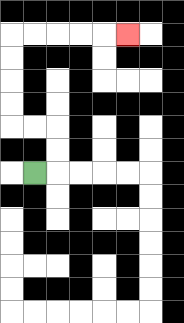{'start': '[1, 7]', 'end': '[5, 1]', 'path_directions': 'R,U,U,L,L,U,U,U,U,R,R,R,R,R', 'path_coordinates': '[[1, 7], [2, 7], [2, 6], [2, 5], [1, 5], [0, 5], [0, 4], [0, 3], [0, 2], [0, 1], [1, 1], [2, 1], [3, 1], [4, 1], [5, 1]]'}